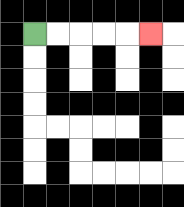{'start': '[1, 1]', 'end': '[6, 1]', 'path_directions': 'R,R,R,R,R', 'path_coordinates': '[[1, 1], [2, 1], [3, 1], [4, 1], [5, 1], [6, 1]]'}